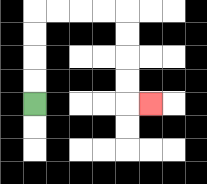{'start': '[1, 4]', 'end': '[6, 4]', 'path_directions': 'U,U,U,U,R,R,R,R,D,D,D,D,R', 'path_coordinates': '[[1, 4], [1, 3], [1, 2], [1, 1], [1, 0], [2, 0], [3, 0], [4, 0], [5, 0], [5, 1], [5, 2], [5, 3], [5, 4], [6, 4]]'}